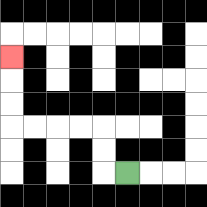{'start': '[5, 7]', 'end': '[0, 2]', 'path_directions': 'L,U,U,L,L,L,L,U,U,U', 'path_coordinates': '[[5, 7], [4, 7], [4, 6], [4, 5], [3, 5], [2, 5], [1, 5], [0, 5], [0, 4], [0, 3], [0, 2]]'}